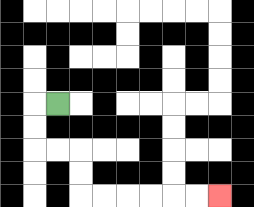{'start': '[2, 4]', 'end': '[9, 8]', 'path_directions': 'L,D,D,R,R,D,D,R,R,R,R,R,R', 'path_coordinates': '[[2, 4], [1, 4], [1, 5], [1, 6], [2, 6], [3, 6], [3, 7], [3, 8], [4, 8], [5, 8], [6, 8], [7, 8], [8, 8], [9, 8]]'}